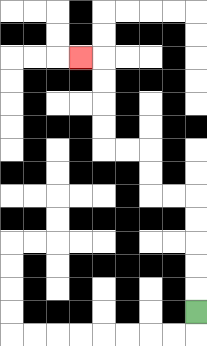{'start': '[8, 13]', 'end': '[3, 2]', 'path_directions': 'U,U,U,U,U,L,L,U,U,L,L,U,U,U,U,L', 'path_coordinates': '[[8, 13], [8, 12], [8, 11], [8, 10], [8, 9], [8, 8], [7, 8], [6, 8], [6, 7], [6, 6], [5, 6], [4, 6], [4, 5], [4, 4], [4, 3], [4, 2], [3, 2]]'}